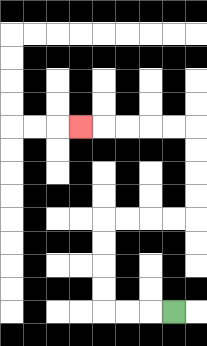{'start': '[7, 13]', 'end': '[3, 5]', 'path_directions': 'L,L,L,U,U,U,U,R,R,R,R,U,U,U,U,L,L,L,L,L', 'path_coordinates': '[[7, 13], [6, 13], [5, 13], [4, 13], [4, 12], [4, 11], [4, 10], [4, 9], [5, 9], [6, 9], [7, 9], [8, 9], [8, 8], [8, 7], [8, 6], [8, 5], [7, 5], [6, 5], [5, 5], [4, 5], [3, 5]]'}